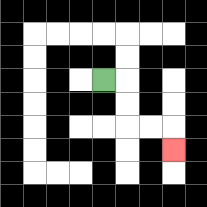{'start': '[4, 3]', 'end': '[7, 6]', 'path_directions': 'R,D,D,R,R,D', 'path_coordinates': '[[4, 3], [5, 3], [5, 4], [5, 5], [6, 5], [7, 5], [7, 6]]'}